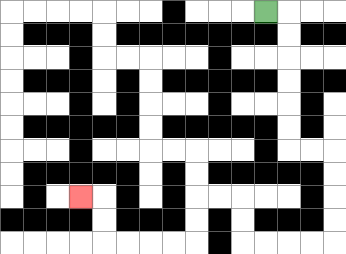{'start': '[11, 0]', 'end': '[3, 8]', 'path_directions': 'R,D,D,D,D,D,D,R,R,D,D,D,D,L,L,L,L,U,U,L,L,D,D,L,L,L,L,U,U,L', 'path_coordinates': '[[11, 0], [12, 0], [12, 1], [12, 2], [12, 3], [12, 4], [12, 5], [12, 6], [13, 6], [14, 6], [14, 7], [14, 8], [14, 9], [14, 10], [13, 10], [12, 10], [11, 10], [10, 10], [10, 9], [10, 8], [9, 8], [8, 8], [8, 9], [8, 10], [7, 10], [6, 10], [5, 10], [4, 10], [4, 9], [4, 8], [3, 8]]'}